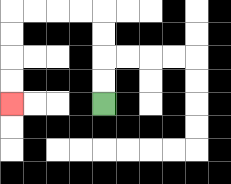{'start': '[4, 4]', 'end': '[0, 4]', 'path_directions': 'U,U,U,U,L,L,L,L,D,D,D,D', 'path_coordinates': '[[4, 4], [4, 3], [4, 2], [4, 1], [4, 0], [3, 0], [2, 0], [1, 0], [0, 0], [0, 1], [0, 2], [0, 3], [0, 4]]'}